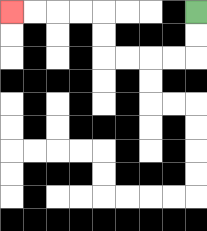{'start': '[8, 0]', 'end': '[0, 0]', 'path_directions': 'D,D,L,L,L,L,U,U,L,L,L,L', 'path_coordinates': '[[8, 0], [8, 1], [8, 2], [7, 2], [6, 2], [5, 2], [4, 2], [4, 1], [4, 0], [3, 0], [2, 0], [1, 0], [0, 0]]'}